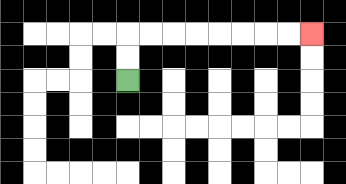{'start': '[5, 3]', 'end': '[13, 1]', 'path_directions': 'U,U,R,R,R,R,R,R,R,R', 'path_coordinates': '[[5, 3], [5, 2], [5, 1], [6, 1], [7, 1], [8, 1], [9, 1], [10, 1], [11, 1], [12, 1], [13, 1]]'}